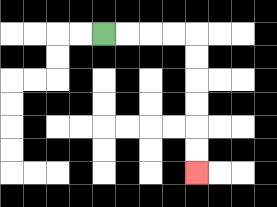{'start': '[4, 1]', 'end': '[8, 7]', 'path_directions': 'R,R,R,R,D,D,D,D,D,D', 'path_coordinates': '[[4, 1], [5, 1], [6, 1], [7, 1], [8, 1], [8, 2], [8, 3], [8, 4], [8, 5], [8, 6], [8, 7]]'}